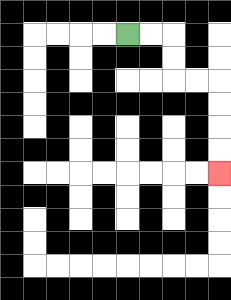{'start': '[5, 1]', 'end': '[9, 7]', 'path_directions': 'R,R,D,D,R,R,D,D,D,D', 'path_coordinates': '[[5, 1], [6, 1], [7, 1], [7, 2], [7, 3], [8, 3], [9, 3], [9, 4], [9, 5], [9, 6], [9, 7]]'}